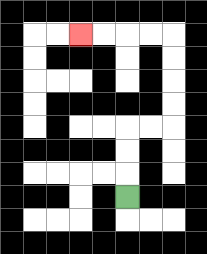{'start': '[5, 8]', 'end': '[3, 1]', 'path_directions': 'U,U,U,R,R,U,U,U,U,L,L,L,L', 'path_coordinates': '[[5, 8], [5, 7], [5, 6], [5, 5], [6, 5], [7, 5], [7, 4], [7, 3], [7, 2], [7, 1], [6, 1], [5, 1], [4, 1], [3, 1]]'}